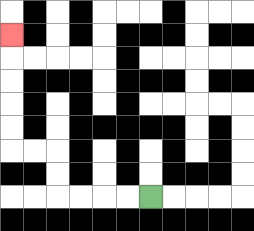{'start': '[6, 8]', 'end': '[0, 1]', 'path_directions': 'L,L,L,L,U,U,L,L,U,U,U,U,U', 'path_coordinates': '[[6, 8], [5, 8], [4, 8], [3, 8], [2, 8], [2, 7], [2, 6], [1, 6], [0, 6], [0, 5], [0, 4], [0, 3], [0, 2], [0, 1]]'}